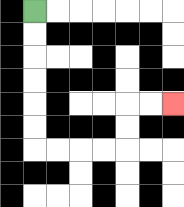{'start': '[1, 0]', 'end': '[7, 4]', 'path_directions': 'D,D,D,D,D,D,R,R,R,R,U,U,R,R', 'path_coordinates': '[[1, 0], [1, 1], [1, 2], [1, 3], [1, 4], [1, 5], [1, 6], [2, 6], [3, 6], [4, 6], [5, 6], [5, 5], [5, 4], [6, 4], [7, 4]]'}